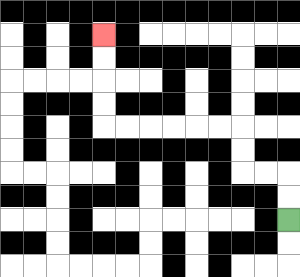{'start': '[12, 9]', 'end': '[4, 1]', 'path_directions': 'U,U,L,L,U,U,L,L,L,L,L,L,U,U,U,U', 'path_coordinates': '[[12, 9], [12, 8], [12, 7], [11, 7], [10, 7], [10, 6], [10, 5], [9, 5], [8, 5], [7, 5], [6, 5], [5, 5], [4, 5], [4, 4], [4, 3], [4, 2], [4, 1]]'}